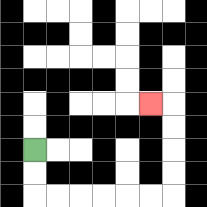{'start': '[1, 6]', 'end': '[6, 4]', 'path_directions': 'D,D,R,R,R,R,R,R,U,U,U,U,L', 'path_coordinates': '[[1, 6], [1, 7], [1, 8], [2, 8], [3, 8], [4, 8], [5, 8], [6, 8], [7, 8], [7, 7], [7, 6], [7, 5], [7, 4], [6, 4]]'}